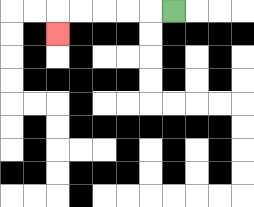{'start': '[7, 0]', 'end': '[2, 1]', 'path_directions': 'L,L,L,L,L,D', 'path_coordinates': '[[7, 0], [6, 0], [5, 0], [4, 0], [3, 0], [2, 0], [2, 1]]'}